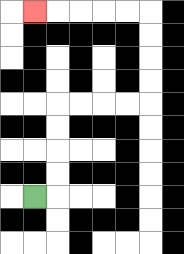{'start': '[1, 8]', 'end': '[1, 0]', 'path_directions': 'R,U,U,U,U,R,R,R,R,U,U,U,U,L,L,L,L,L', 'path_coordinates': '[[1, 8], [2, 8], [2, 7], [2, 6], [2, 5], [2, 4], [3, 4], [4, 4], [5, 4], [6, 4], [6, 3], [6, 2], [6, 1], [6, 0], [5, 0], [4, 0], [3, 0], [2, 0], [1, 0]]'}